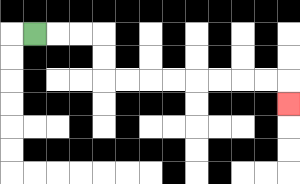{'start': '[1, 1]', 'end': '[12, 4]', 'path_directions': 'R,R,R,D,D,R,R,R,R,R,R,R,R,D', 'path_coordinates': '[[1, 1], [2, 1], [3, 1], [4, 1], [4, 2], [4, 3], [5, 3], [6, 3], [7, 3], [8, 3], [9, 3], [10, 3], [11, 3], [12, 3], [12, 4]]'}